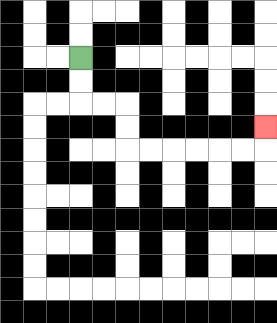{'start': '[3, 2]', 'end': '[11, 5]', 'path_directions': 'D,D,R,R,D,D,R,R,R,R,R,R,U', 'path_coordinates': '[[3, 2], [3, 3], [3, 4], [4, 4], [5, 4], [5, 5], [5, 6], [6, 6], [7, 6], [8, 6], [9, 6], [10, 6], [11, 6], [11, 5]]'}